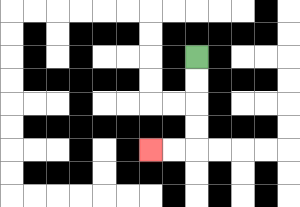{'start': '[8, 2]', 'end': '[6, 6]', 'path_directions': 'D,D,D,D,L,L', 'path_coordinates': '[[8, 2], [8, 3], [8, 4], [8, 5], [8, 6], [7, 6], [6, 6]]'}